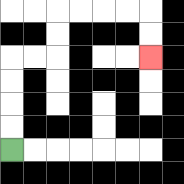{'start': '[0, 6]', 'end': '[6, 2]', 'path_directions': 'U,U,U,U,R,R,U,U,R,R,R,R,D,D', 'path_coordinates': '[[0, 6], [0, 5], [0, 4], [0, 3], [0, 2], [1, 2], [2, 2], [2, 1], [2, 0], [3, 0], [4, 0], [5, 0], [6, 0], [6, 1], [6, 2]]'}